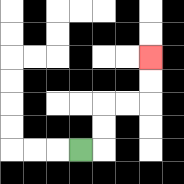{'start': '[3, 6]', 'end': '[6, 2]', 'path_directions': 'R,U,U,R,R,U,U', 'path_coordinates': '[[3, 6], [4, 6], [4, 5], [4, 4], [5, 4], [6, 4], [6, 3], [6, 2]]'}